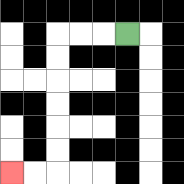{'start': '[5, 1]', 'end': '[0, 7]', 'path_directions': 'L,L,L,D,D,D,D,D,D,L,L', 'path_coordinates': '[[5, 1], [4, 1], [3, 1], [2, 1], [2, 2], [2, 3], [2, 4], [2, 5], [2, 6], [2, 7], [1, 7], [0, 7]]'}